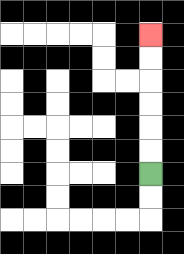{'start': '[6, 7]', 'end': '[6, 1]', 'path_directions': 'U,U,U,U,U,U', 'path_coordinates': '[[6, 7], [6, 6], [6, 5], [6, 4], [6, 3], [6, 2], [6, 1]]'}